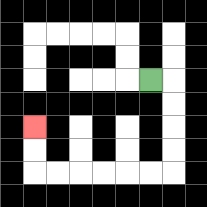{'start': '[6, 3]', 'end': '[1, 5]', 'path_directions': 'R,D,D,D,D,L,L,L,L,L,L,U,U', 'path_coordinates': '[[6, 3], [7, 3], [7, 4], [7, 5], [7, 6], [7, 7], [6, 7], [5, 7], [4, 7], [3, 7], [2, 7], [1, 7], [1, 6], [1, 5]]'}